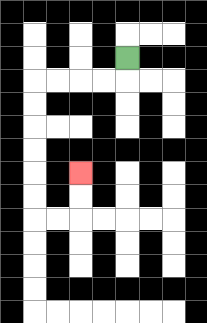{'start': '[5, 2]', 'end': '[3, 7]', 'path_directions': 'D,L,L,L,L,D,D,D,D,D,D,R,R,U,U', 'path_coordinates': '[[5, 2], [5, 3], [4, 3], [3, 3], [2, 3], [1, 3], [1, 4], [1, 5], [1, 6], [1, 7], [1, 8], [1, 9], [2, 9], [3, 9], [3, 8], [3, 7]]'}